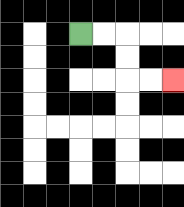{'start': '[3, 1]', 'end': '[7, 3]', 'path_directions': 'R,R,D,D,R,R', 'path_coordinates': '[[3, 1], [4, 1], [5, 1], [5, 2], [5, 3], [6, 3], [7, 3]]'}